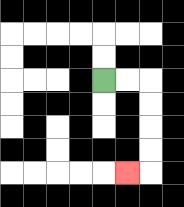{'start': '[4, 3]', 'end': '[5, 7]', 'path_directions': 'R,R,D,D,D,D,L', 'path_coordinates': '[[4, 3], [5, 3], [6, 3], [6, 4], [6, 5], [6, 6], [6, 7], [5, 7]]'}